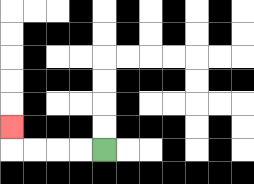{'start': '[4, 6]', 'end': '[0, 5]', 'path_directions': 'L,L,L,L,U', 'path_coordinates': '[[4, 6], [3, 6], [2, 6], [1, 6], [0, 6], [0, 5]]'}